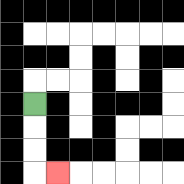{'start': '[1, 4]', 'end': '[2, 7]', 'path_directions': 'D,D,D,R', 'path_coordinates': '[[1, 4], [1, 5], [1, 6], [1, 7], [2, 7]]'}